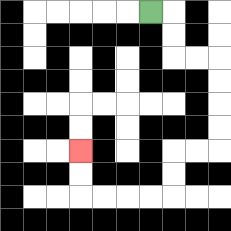{'start': '[6, 0]', 'end': '[3, 6]', 'path_directions': 'R,D,D,R,R,D,D,D,D,L,L,D,D,L,L,L,L,U,U', 'path_coordinates': '[[6, 0], [7, 0], [7, 1], [7, 2], [8, 2], [9, 2], [9, 3], [9, 4], [9, 5], [9, 6], [8, 6], [7, 6], [7, 7], [7, 8], [6, 8], [5, 8], [4, 8], [3, 8], [3, 7], [3, 6]]'}